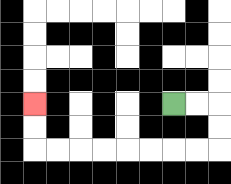{'start': '[7, 4]', 'end': '[1, 4]', 'path_directions': 'R,R,D,D,L,L,L,L,L,L,L,L,U,U', 'path_coordinates': '[[7, 4], [8, 4], [9, 4], [9, 5], [9, 6], [8, 6], [7, 6], [6, 6], [5, 6], [4, 6], [3, 6], [2, 6], [1, 6], [1, 5], [1, 4]]'}